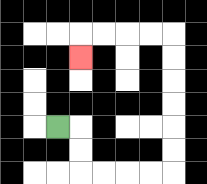{'start': '[2, 5]', 'end': '[3, 2]', 'path_directions': 'R,D,D,R,R,R,R,U,U,U,U,U,U,L,L,L,L,D', 'path_coordinates': '[[2, 5], [3, 5], [3, 6], [3, 7], [4, 7], [5, 7], [6, 7], [7, 7], [7, 6], [7, 5], [7, 4], [7, 3], [7, 2], [7, 1], [6, 1], [5, 1], [4, 1], [3, 1], [3, 2]]'}